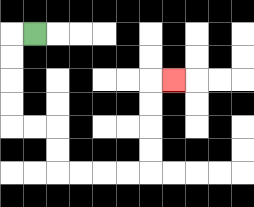{'start': '[1, 1]', 'end': '[7, 3]', 'path_directions': 'L,D,D,D,D,R,R,D,D,R,R,R,R,U,U,U,U,R', 'path_coordinates': '[[1, 1], [0, 1], [0, 2], [0, 3], [0, 4], [0, 5], [1, 5], [2, 5], [2, 6], [2, 7], [3, 7], [4, 7], [5, 7], [6, 7], [6, 6], [6, 5], [6, 4], [6, 3], [7, 3]]'}